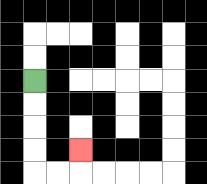{'start': '[1, 3]', 'end': '[3, 6]', 'path_directions': 'D,D,D,D,R,R,U', 'path_coordinates': '[[1, 3], [1, 4], [1, 5], [1, 6], [1, 7], [2, 7], [3, 7], [3, 6]]'}